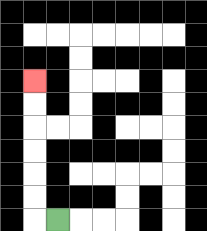{'start': '[2, 9]', 'end': '[1, 3]', 'path_directions': 'L,U,U,U,U,U,U', 'path_coordinates': '[[2, 9], [1, 9], [1, 8], [1, 7], [1, 6], [1, 5], [1, 4], [1, 3]]'}